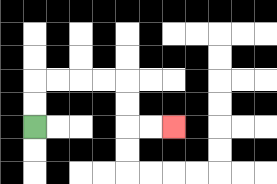{'start': '[1, 5]', 'end': '[7, 5]', 'path_directions': 'U,U,R,R,R,R,D,D,R,R', 'path_coordinates': '[[1, 5], [1, 4], [1, 3], [2, 3], [3, 3], [4, 3], [5, 3], [5, 4], [5, 5], [6, 5], [7, 5]]'}